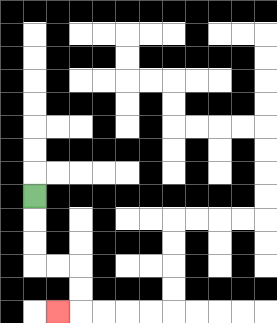{'start': '[1, 8]', 'end': '[2, 13]', 'path_directions': 'D,D,D,R,R,D,D,L', 'path_coordinates': '[[1, 8], [1, 9], [1, 10], [1, 11], [2, 11], [3, 11], [3, 12], [3, 13], [2, 13]]'}